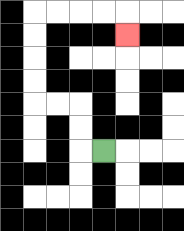{'start': '[4, 6]', 'end': '[5, 1]', 'path_directions': 'L,U,U,L,L,U,U,U,U,R,R,R,R,D', 'path_coordinates': '[[4, 6], [3, 6], [3, 5], [3, 4], [2, 4], [1, 4], [1, 3], [1, 2], [1, 1], [1, 0], [2, 0], [3, 0], [4, 0], [5, 0], [5, 1]]'}